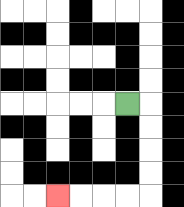{'start': '[5, 4]', 'end': '[2, 8]', 'path_directions': 'R,D,D,D,D,L,L,L,L', 'path_coordinates': '[[5, 4], [6, 4], [6, 5], [6, 6], [6, 7], [6, 8], [5, 8], [4, 8], [3, 8], [2, 8]]'}